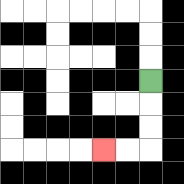{'start': '[6, 3]', 'end': '[4, 6]', 'path_directions': 'D,D,D,L,L', 'path_coordinates': '[[6, 3], [6, 4], [6, 5], [6, 6], [5, 6], [4, 6]]'}